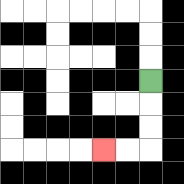{'start': '[6, 3]', 'end': '[4, 6]', 'path_directions': 'D,D,D,L,L', 'path_coordinates': '[[6, 3], [6, 4], [6, 5], [6, 6], [5, 6], [4, 6]]'}